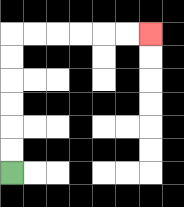{'start': '[0, 7]', 'end': '[6, 1]', 'path_directions': 'U,U,U,U,U,U,R,R,R,R,R,R', 'path_coordinates': '[[0, 7], [0, 6], [0, 5], [0, 4], [0, 3], [0, 2], [0, 1], [1, 1], [2, 1], [3, 1], [4, 1], [5, 1], [6, 1]]'}